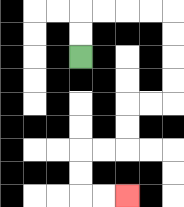{'start': '[3, 2]', 'end': '[5, 8]', 'path_directions': 'U,U,R,R,R,R,D,D,D,D,L,L,D,D,L,L,D,D,R,R', 'path_coordinates': '[[3, 2], [3, 1], [3, 0], [4, 0], [5, 0], [6, 0], [7, 0], [7, 1], [7, 2], [7, 3], [7, 4], [6, 4], [5, 4], [5, 5], [5, 6], [4, 6], [3, 6], [3, 7], [3, 8], [4, 8], [5, 8]]'}